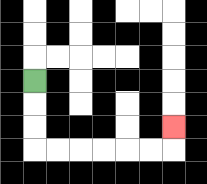{'start': '[1, 3]', 'end': '[7, 5]', 'path_directions': 'D,D,D,R,R,R,R,R,R,U', 'path_coordinates': '[[1, 3], [1, 4], [1, 5], [1, 6], [2, 6], [3, 6], [4, 6], [5, 6], [6, 6], [7, 6], [7, 5]]'}